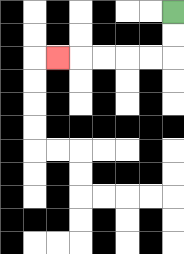{'start': '[7, 0]', 'end': '[2, 2]', 'path_directions': 'D,D,L,L,L,L,L', 'path_coordinates': '[[7, 0], [7, 1], [7, 2], [6, 2], [5, 2], [4, 2], [3, 2], [2, 2]]'}